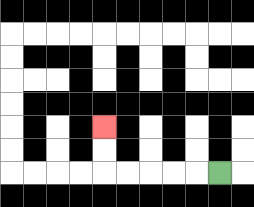{'start': '[9, 7]', 'end': '[4, 5]', 'path_directions': 'L,L,L,L,L,U,U', 'path_coordinates': '[[9, 7], [8, 7], [7, 7], [6, 7], [5, 7], [4, 7], [4, 6], [4, 5]]'}